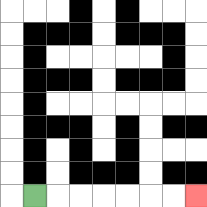{'start': '[1, 8]', 'end': '[8, 8]', 'path_directions': 'R,R,R,R,R,R,R', 'path_coordinates': '[[1, 8], [2, 8], [3, 8], [4, 8], [5, 8], [6, 8], [7, 8], [8, 8]]'}